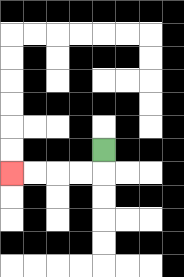{'start': '[4, 6]', 'end': '[0, 7]', 'path_directions': 'D,L,L,L,L', 'path_coordinates': '[[4, 6], [4, 7], [3, 7], [2, 7], [1, 7], [0, 7]]'}